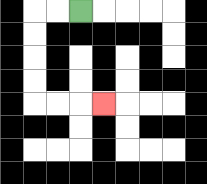{'start': '[3, 0]', 'end': '[4, 4]', 'path_directions': 'L,L,D,D,D,D,R,R,R', 'path_coordinates': '[[3, 0], [2, 0], [1, 0], [1, 1], [1, 2], [1, 3], [1, 4], [2, 4], [3, 4], [4, 4]]'}